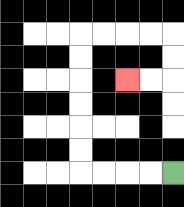{'start': '[7, 7]', 'end': '[5, 3]', 'path_directions': 'L,L,L,L,U,U,U,U,U,U,R,R,R,R,D,D,L,L', 'path_coordinates': '[[7, 7], [6, 7], [5, 7], [4, 7], [3, 7], [3, 6], [3, 5], [3, 4], [3, 3], [3, 2], [3, 1], [4, 1], [5, 1], [6, 1], [7, 1], [7, 2], [7, 3], [6, 3], [5, 3]]'}